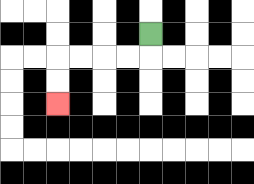{'start': '[6, 1]', 'end': '[2, 4]', 'path_directions': 'D,L,L,L,L,D,D', 'path_coordinates': '[[6, 1], [6, 2], [5, 2], [4, 2], [3, 2], [2, 2], [2, 3], [2, 4]]'}